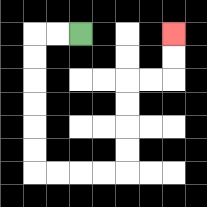{'start': '[3, 1]', 'end': '[7, 1]', 'path_directions': 'L,L,D,D,D,D,D,D,R,R,R,R,U,U,U,U,R,R,U,U', 'path_coordinates': '[[3, 1], [2, 1], [1, 1], [1, 2], [1, 3], [1, 4], [1, 5], [1, 6], [1, 7], [2, 7], [3, 7], [4, 7], [5, 7], [5, 6], [5, 5], [5, 4], [5, 3], [6, 3], [7, 3], [7, 2], [7, 1]]'}